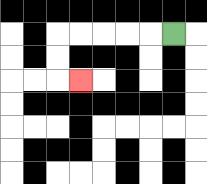{'start': '[7, 1]', 'end': '[3, 3]', 'path_directions': 'L,L,L,L,L,D,D,R', 'path_coordinates': '[[7, 1], [6, 1], [5, 1], [4, 1], [3, 1], [2, 1], [2, 2], [2, 3], [3, 3]]'}